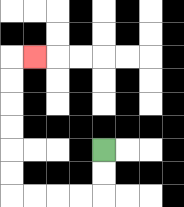{'start': '[4, 6]', 'end': '[1, 2]', 'path_directions': 'D,D,L,L,L,L,U,U,U,U,U,U,R', 'path_coordinates': '[[4, 6], [4, 7], [4, 8], [3, 8], [2, 8], [1, 8], [0, 8], [0, 7], [0, 6], [0, 5], [0, 4], [0, 3], [0, 2], [1, 2]]'}